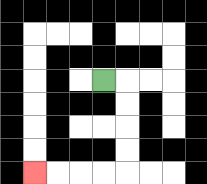{'start': '[4, 3]', 'end': '[1, 7]', 'path_directions': 'R,D,D,D,D,L,L,L,L', 'path_coordinates': '[[4, 3], [5, 3], [5, 4], [5, 5], [5, 6], [5, 7], [4, 7], [3, 7], [2, 7], [1, 7]]'}